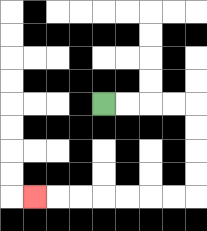{'start': '[4, 4]', 'end': '[1, 8]', 'path_directions': 'R,R,R,R,D,D,D,D,L,L,L,L,L,L,L', 'path_coordinates': '[[4, 4], [5, 4], [6, 4], [7, 4], [8, 4], [8, 5], [8, 6], [8, 7], [8, 8], [7, 8], [6, 8], [5, 8], [4, 8], [3, 8], [2, 8], [1, 8]]'}